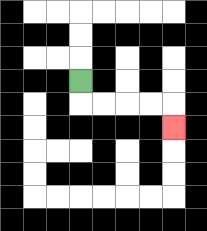{'start': '[3, 3]', 'end': '[7, 5]', 'path_directions': 'D,R,R,R,R,D', 'path_coordinates': '[[3, 3], [3, 4], [4, 4], [5, 4], [6, 4], [7, 4], [7, 5]]'}